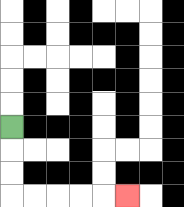{'start': '[0, 5]', 'end': '[5, 8]', 'path_directions': 'D,D,D,R,R,R,R,R', 'path_coordinates': '[[0, 5], [0, 6], [0, 7], [0, 8], [1, 8], [2, 8], [3, 8], [4, 8], [5, 8]]'}